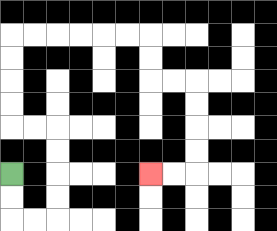{'start': '[0, 7]', 'end': '[6, 7]', 'path_directions': 'D,D,R,R,U,U,U,U,L,L,U,U,U,U,R,R,R,R,R,R,D,D,R,R,D,D,D,D,L,L', 'path_coordinates': '[[0, 7], [0, 8], [0, 9], [1, 9], [2, 9], [2, 8], [2, 7], [2, 6], [2, 5], [1, 5], [0, 5], [0, 4], [0, 3], [0, 2], [0, 1], [1, 1], [2, 1], [3, 1], [4, 1], [5, 1], [6, 1], [6, 2], [6, 3], [7, 3], [8, 3], [8, 4], [8, 5], [8, 6], [8, 7], [7, 7], [6, 7]]'}